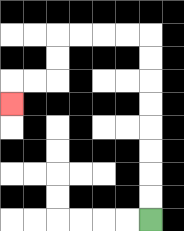{'start': '[6, 9]', 'end': '[0, 4]', 'path_directions': 'U,U,U,U,U,U,U,U,L,L,L,L,D,D,L,L,D', 'path_coordinates': '[[6, 9], [6, 8], [6, 7], [6, 6], [6, 5], [6, 4], [6, 3], [6, 2], [6, 1], [5, 1], [4, 1], [3, 1], [2, 1], [2, 2], [2, 3], [1, 3], [0, 3], [0, 4]]'}